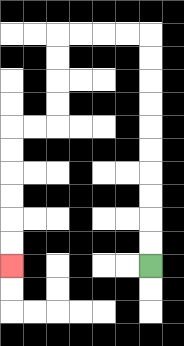{'start': '[6, 11]', 'end': '[0, 11]', 'path_directions': 'U,U,U,U,U,U,U,U,U,U,L,L,L,L,D,D,D,D,L,L,D,D,D,D,D,D', 'path_coordinates': '[[6, 11], [6, 10], [6, 9], [6, 8], [6, 7], [6, 6], [6, 5], [6, 4], [6, 3], [6, 2], [6, 1], [5, 1], [4, 1], [3, 1], [2, 1], [2, 2], [2, 3], [2, 4], [2, 5], [1, 5], [0, 5], [0, 6], [0, 7], [0, 8], [0, 9], [0, 10], [0, 11]]'}